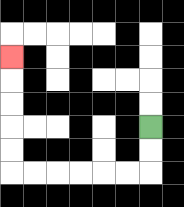{'start': '[6, 5]', 'end': '[0, 2]', 'path_directions': 'D,D,L,L,L,L,L,L,U,U,U,U,U', 'path_coordinates': '[[6, 5], [6, 6], [6, 7], [5, 7], [4, 7], [3, 7], [2, 7], [1, 7], [0, 7], [0, 6], [0, 5], [0, 4], [0, 3], [0, 2]]'}